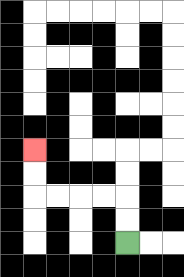{'start': '[5, 10]', 'end': '[1, 6]', 'path_directions': 'U,U,L,L,L,L,U,U', 'path_coordinates': '[[5, 10], [5, 9], [5, 8], [4, 8], [3, 8], [2, 8], [1, 8], [1, 7], [1, 6]]'}